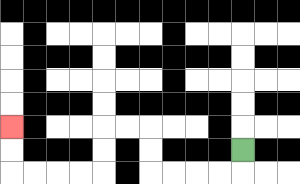{'start': '[10, 6]', 'end': '[0, 5]', 'path_directions': 'D,L,L,L,L,U,U,L,L,D,D,L,L,L,L,U,U', 'path_coordinates': '[[10, 6], [10, 7], [9, 7], [8, 7], [7, 7], [6, 7], [6, 6], [6, 5], [5, 5], [4, 5], [4, 6], [4, 7], [3, 7], [2, 7], [1, 7], [0, 7], [0, 6], [0, 5]]'}